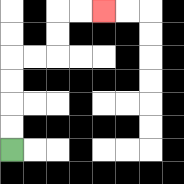{'start': '[0, 6]', 'end': '[4, 0]', 'path_directions': 'U,U,U,U,R,R,U,U,R,R', 'path_coordinates': '[[0, 6], [0, 5], [0, 4], [0, 3], [0, 2], [1, 2], [2, 2], [2, 1], [2, 0], [3, 0], [4, 0]]'}